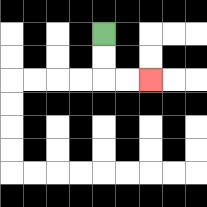{'start': '[4, 1]', 'end': '[6, 3]', 'path_directions': 'D,D,R,R', 'path_coordinates': '[[4, 1], [4, 2], [4, 3], [5, 3], [6, 3]]'}